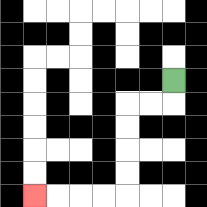{'start': '[7, 3]', 'end': '[1, 8]', 'path_directions': 'D,L,L,D,D,D,D,L,L,L,L', 'path_coordinates': '[[7, 3], [7, 4], [6, 4], [5, 4], [5, 5], [5, 6], [5, 7], [5, 8], [4, 8], [3, 8], [2, 8], [1, 8]]'}